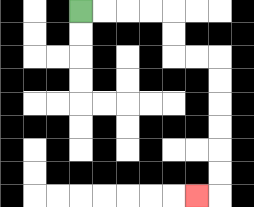{'start': '[3, 0]', 'end': '[8, 8]', 'path_directions': 'R,R,R,R,D,D,R,R,D,D,D,D,D,D,L', 'path_coordinates': '[[3, 0], [4, 0], [5, 0], [6, 0], [7, 0], [7, 1], [7, 2], [8, 2], [9, 2], [9, 3], [9, 4], [9, 5], [9, 6], [9, 7], [9, 8], [8, 8]]'}